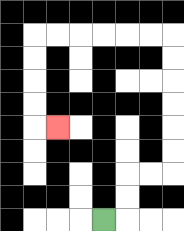{'start': '[4, 9]', 'end': '[2, 5]', 'path_directions': 'R,U,U,R,R,U,U,U,U,U,U,L,L,L,L,L,L,D,D,D,D,R', 'path_coordinates': '[[4, 9], [5, 9], [5, 8], [5, 7], [6, 7], [7, 7], [7, 6], [7, 5], [7, 4], [7, 3], [7, 2], [7, 1], [6, 1], [5, 1], [4, 1], [3, 1], [2, 1], [1, 1], [1, 2], [1, 3], [1, 4], [1, 5], [2, 5]]'}